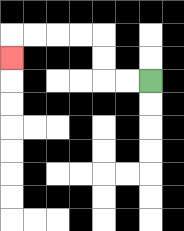{'start': '[6, 3]', 'end': '[0, 2]', 'path_directions': 'L,L,U,U,L,L,L,L,D', 'path_coordinates': '[[6, 3], [5, 3], [4, 3], [4, 2], [4, 1], [3, 1], [2, 1], [1, 1], [0, 1], [0, 2]]'}